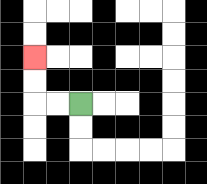{'start': '[3, 4]', 'end': '[1, 2]', 'path_directions': 'L,L,U,U', 'path_coordinates': '[[3, 4], [2, 4], [1, 4], [1, 3], [1, 2]]'}